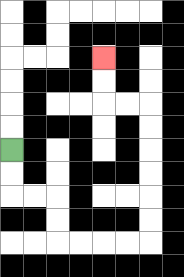{'start': '[0, 6]', 'end': '[4, 2]', 'path_directions': 'D,D,R,R,D,D,R,R,R,R,U,U,U,U,U,U,L,L,U,U', 'path_coordinates': '[[0, 6], [0, 7], [0, 8], [1, 8], [2, 8], [2, 9], [2, 10], [3, 10], [4, 10], [5, 10], [6, 10], [6, 9], [6, 8], [6, 7], [6, 6], [6, 5], [6, 4], [5, 4], [4, 4], [4, 3], [4, 2]]'}